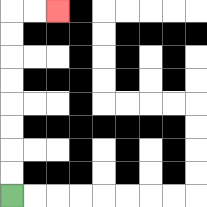{'start': '[0, 8]', 'end': '[2, 0]', 'path_directions': 'U,U,U,U,U,U,U,U,R,R', 'path_coordinates': '[[0, 8], [0, 7], [0, 6], [0, 5], [0, 4], [0, 3], [0, 2], [0, 1], [0, 0], [1, 0], [2, 0]]'}